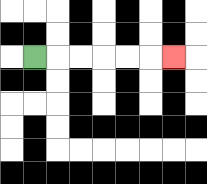{'start': '[1, 2]', 'end': '[7, 2]', 'path_directions': 'R,R,R,R,R,R', 'path_coordinates': '[[1, 2], [2, 2], [3, 2], [4, 2], [5, 2], [6, 2], [7, 2]]'}